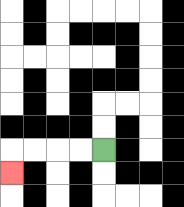{'start': '[4, 6]', 'end': '[0, 7]', 'path_directions': 'L,L,L,L,D', 'path_coordinates': '[[4, 6], [3, 6], [2, 6], [1, 6], [0, 6], [0, 7]]'}